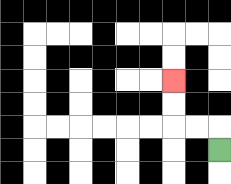{'start': '[9, 6]', 'end': '[7, 3]', 'path_directions': 'U,L,L,U,U', 'path_coordinates': '[[9, 6], [9, 5], [8, 5], [7, 5], [7, 4], [7, 3]]'}